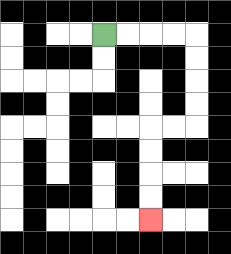{'start': '[4, 1]', 'end': '[6, 9]', 'path_directions': 'R,R,R,R,D,D,D,D,L,L,D,D,D,D', 'path_coordinates': '[[4, 1], [5, 1], [6, 1], [7, 1], [8, 1], [8, 2], [8, 3], [8, 4], [8, 5], [7, 5], [6, 5], [6, 6], [6, 7], [6, 8], [6, 9]]'}